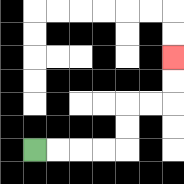{'start': '[1, 6]', 'end': '[7, 2]', 'path_directions': 'R,R,R,R,U,U,R,R,U,U', 'path_coordinates': '[[1, 6], [2, 6], [3, 6], [4, 6], [5, 6], [5, 5], [5, 4], [6, 4], [7, 4], [7, 3], [7, 2]]'}